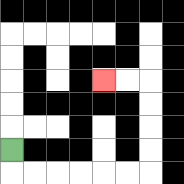{'start': '[0, 6]', 'end': '[4, 3]', 'path_directions': 'D,R,R,R,R,R,R,U,U,U,U,L,L', 'path_coordinates': '[[0, 6], [0, 7], [1, 7], [2, 7], [3, 7], [4, 7], [5, 7], [6, 7], [6, 6], [6, 5], [6, 4], [6, 3], [5, 3], [4, 3]]'}